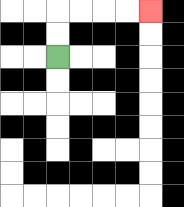{'start': '[2, 2]', 'end': '[6, 0]', 'path_directions': 'U,U,R,R,R,R', 'path_coordinates': '[[2, 2], [2, 1], [2, 0], [3, 0], [4, 0], [5, 0], [6, 0]]'}